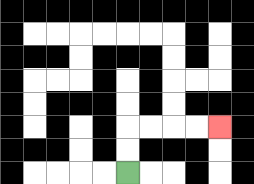{'start': '[5, 7]', 'end': '[9, 5]', 'path_directions': 'U,U,R,R,R,R', 'path_coordinates': '[[5, 7], [5, 6], [5, 5], [6, 5], [7, 5], [8, 5], [9, 5]]'}